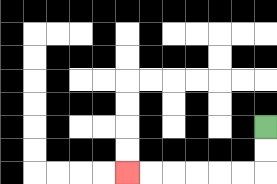{'start': '[11, 5]', 'end': '[5, 7]', 'path_directions': 'D,D,L,L,L,L,L,L', 'path_coordinates': '[[11, 5], [11, 6], [11, 7], [10, 7], [9, 7], [8, 7], [7, 7], [6, 7], [5, 7]]'}